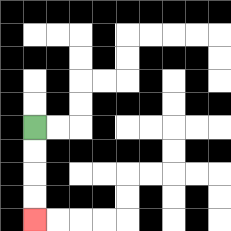{'start': '[1, 5]', 'end': '[1, 9]', 'path_directions': 'D,D,D,D', 'path_coordinates': '[[1, 5], [1, 6], [1, 7], [1, 8], [1, 9]]'}